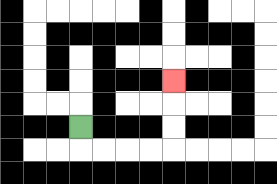{'start': '[3, 5]', 'end': '[7, 3]', 'path_directions': 'D,R,R,R,R,U,U,U', 'path_coordinates': '[[3, 5], [3, 6], [4, 6], [5, 6], [6, 6], [7, 6], [7, 5], [7, 4], [7, 3]]'}